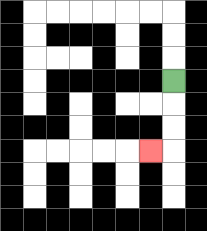{'start': '[7, 3]', 'end': '[6, 6]', 'path_directions': 'D,D,D,L', 'path_coordinates': '[[7, 3], [7, 4], [7, 5], [7, 6], [6, 6]]'}